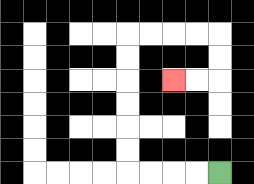{'start': '[9, 7]', 'end': '[7, 3]', 'path_directions': 'L,L,L,L,U,U,U,U,U,U,R,R,R,R,D,D,L,L', 'path_coordinates': '[[9, 7], [8, 7], [7, 7], [6, 7], [5, 7], [5, 6], [5, 5], [5, 4], [5, 3], [5, 2], [5, 1], [6, 1], [7, 1], [8, 1], [9, 1], [9, 2], [9, 3], [8, 3], [7, 3]]'}